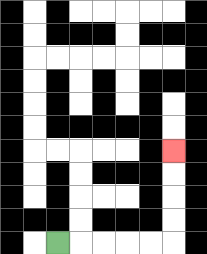{'start': '[2, 10]', 'end': '[7, 6]', 'path_directions': 'R,R,R,R,R,U,U,U,U', 'path_coordinates': '[[2, 10], [3, 10], [4, 10], [5, 10], [6, 10], [7, 10], [7, 9], [7, 8], [7, 7], [7, 6]]'}